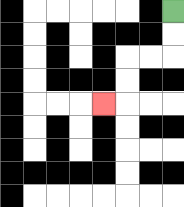{'start': '[7, 0]', 'end': '[4, 4]', 'path_directions': 'D,D,L,L,D,D,L', 'path_coordinates': '[[7, 0], [7, 1], [7, 2], [6, 2], [5, 2], [5, 3], [5, 4], [4, 4]]'}